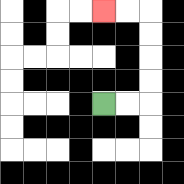{'start': '[4, 4]', 'end': '[4, 0]', 'path_directions': 'R,R,U,U,U,U,L,L', 'path_coordinates': '[[4, 4], [5, 4], [6, 4], [6, 3], [6, 2], [6, 1], [6, 0], [5, 0], [4, 0]]'}